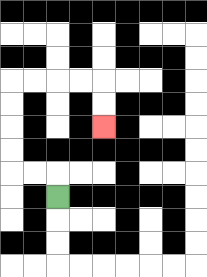{'start': '[2, 8]', 'end': '[4, 5]', 'path_directions': 'U,L,L,U,U,U,U,R,R,R,R,D,D', 'path_coordinates': '[[2, 8], [2, 7], [1, 7], [0, 7], [0, 6], [0, 5], [0, 4], [0, 3], [1, 3], [2, 3], [3, 3], [4, 3], [4, 4], [4, 5]]'}